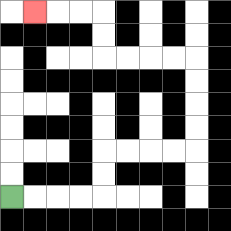{'start': '[0, 8]', 'end': '[1, 0]', 'path_directions': 'R,R,R,R,U,U,R,R,R,R,U,U,U,U,L,L,L,L,U,U,L,L,L', 'path_coordinates': '[[0, 8], [1, 8], [2, 8], [3, 8], [4, 8], [4, 7], [4, 6], [5, 6], [6, 6], [7, 6], [8, 6], [8, 5], [8, 4], [8, 3], [8, 2], [7, 2], [6, 2], [5, 2], [4, 2], [4, 1], [4, 0], [3, 0], [2, 0], [1, 0]]'}